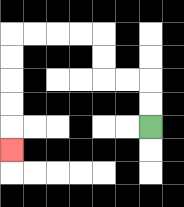{'start': '[6, 5]', 'end': '[0, 6]', 'path_directions': 'U,U,L,L,U,U,L,L,L,L,D,D,D,D,D', 'path_coordinates': '[[6, 5], [6, 4], [6, 3], [5, 3], [4, 3], [4, 2], [4, 1], [3, 1], [2, 1], [1, 1], [0, 1], [0, 2], [0, 3], [0, 4], [0, 5], [0, 6]]'}